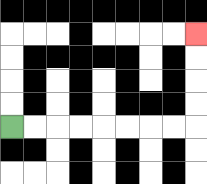{'start': '[0, 5]', 'end': '[8, 1]', 'path_directions': 'R,R,R,R,R,R,R,R,U,U,U,U', 'path_coordinates': '[[0, 5], [1, 5], [2, 5], [3, 5], [4, 5], [5, 5], [6, 5], [7, 5], [8, 5], [8, 4], [8, 3], [8, 2], [8, 1]]'}